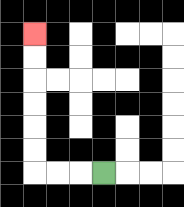{'start': '[4, 7]', 'end': '[1, 1]', 'path_directions': 'L,L,L,U,U,U,U,U,U', 'path_coordinates': '[[4, 7], [3, 7], [2, 7], [1, 7], [1, 6], [1, 5], [1, 4], [1, 3], [1, 2], [1, 1]]'}